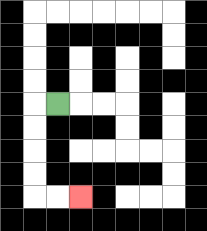{'start': '[2, 4]', 'end': '[3, 8]', 'path_directions': 'L,D,D,D,D,R,R', 'path_coordinates': '[[2, 4], [1, 4], [1, 5], [1, 6], [1, 7], [1, 8], [2, 8], [3, 8]]'}